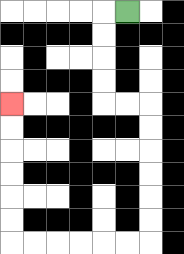{'start': '[5, 0]', 'end': '[0, 4]', 'path_directions': 'L,D,D,D,D,R,R,D,D,D,D,D,D,L,L,L,L,L,L,U,U,U,U,U,U', 'path_coordinates': '[[5, 0], [4, 0], [4, 1], [4, 2], [4, 3], [4, 4], [5, 4], [6, 4], [6, 5], [6, 6], [6, 7], [6, 8], [6, 9], [6, 10], [5, 10], [4, 10], [3, 10], [2, 10], [1, 10], [0, 10], [0, 9], [0, 8], [0, 7], [0, 6], [0, 5], [0, 4]]'}